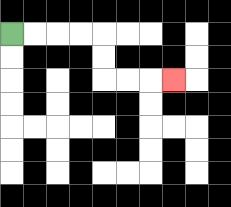{'start': '[0, 1]', 'end': '[7, 3]', 'path_directions': 'R,R,R,R,D,D,R,R,R', 'path_coordinates': '[[0, 1], [1, 1], [2, 1], [3, 1], [4, 1], [4, 2], [4, 3], [5, 3], [6, 3], [7, 3]]'}